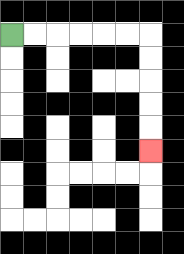{'start': '[0, 1]', 'end': '[6, 6]', 'path_directions': 'R,R,R,R,R,R,D,D,D,D,D', 'path_coordinates': '[[0, 1], [1, 1], [2, 1], [3, 1], [4, 1], [5, 1], [6, 1], [6, 2], [6, 3], [6, 4], [6, 5], [6, 6]]'}